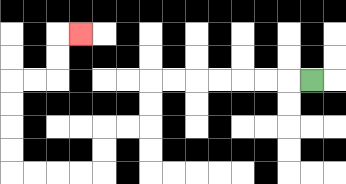{'start': '[13, 3]', 'end': '[3, 1]', 'path_directions': 'L,L,L,L,L,L,L,D,D,L,L,D,D,L,L,L,L,U,U,U,U,R,R,U,U,R', 'path_coordinates': '[[13, 3], [12, 3], [11, 3], [10, 3], [9, 3], [8, 3], [7, 3], [6, 3], [6, 4], [6, 5], [5, 5], [4, 5], [4, 6], [4, 7], [3, 7], [2, 7], [1, 7], [0, 7], [0, 6], [0, 5], [0, 4], [0, 3], [1, 3], [2, 3], [2, 2], [2, 1], [3, 1]]'}